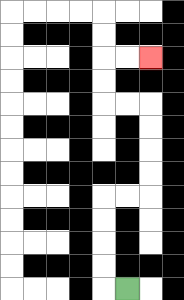{'start': '[5, 12]', 'end': '[6, 2]', 'path_directions': 'L,U,U,U,U,R,R,U,U,U,U,L,L,U,U,R,R', 'path_coordinates': '[[5, 12], [4, 12], [4, 11], [4, 10], [4, 9], [4, 8], [5, 8], [6, 8], [6, 7], [6, 6], [6, 5], [6, 4], [5, 4], [4, 4], [4, 3], [4, 2], [5, 2], [6, 2]]'}